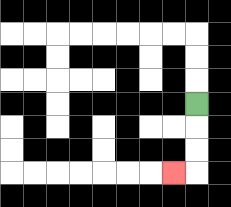{'start': '[8, 4]', 'end': '[7, 7]', 'path_directions': 'D,D,D,L', 'path_coordinates': '[[8, 4], [8, 5], [8, 6], [8, 7], [7, 7]]'}